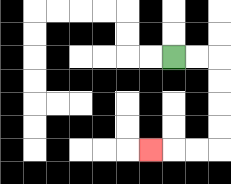{'start': '[7, 2]', 'end': '[6, 6]', 'path_directions': 'R,R,D,D,D,D,L,L,L', 'path_coordinates': '[[7, 2], [8, 2], [9, 2], [9, 3], [9, 4], [9, 5], [9, 6], [8, 6], [7, 6], [6, 6]]'}